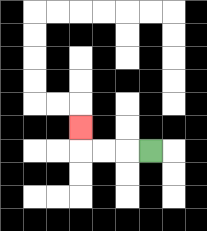{'start': '[6, 6]', 'end': '[3, 5]', 'path_directions': 'L,L,L,U', 'path_coordinates': '[[6, 6], [5, 6], [4, 6], [3, 6], [3, 5]]'}